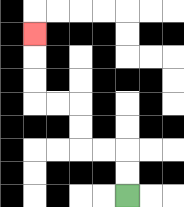{'start': '[5, 8]', 'end': '[1, 1]', 'path_directions': 'U,U,L,L,U,U,L,L,U,U,U', 'path_coordinates': '[[5, 8], [5, 7], [5, 6], [4, 6], [3, 6], [3, 5], [3, 4], [2, 4], [1, 4], [1, 3], [1, 2], [1, 1]]'}